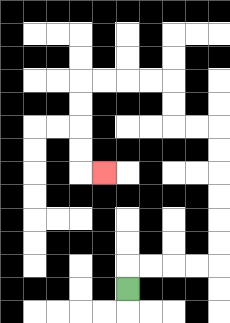{'start': '[5, 12]', 'end': '[4, 7]', 'path_directions': 'U,R,R,R,R,U,U,U,U,U,U,L,L,U,U,L,L,L,L,D,D,D,D,R', 'path_coordinates': '[[5, 12], [5, 11], [6, 11], [7, 11], [8, 11], [9, 11], [9, 10], [9, 9], [9, 8], [9, 7], [9, 6], [9, 5], [8, 5], [7, 5], [7, 4], [7, 3], [6, 3], [5, 3], [4, 3], [3, 3], [3, 4], [3, 5], [3, 6], [3, 7], [4, 7]]'}